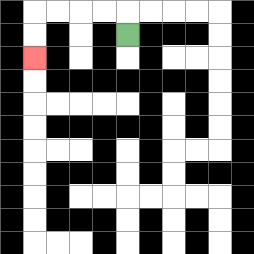{'start': '[5, 1]', 'end': '[1, 2]', 'path_directions': 'U,L,L,L,L,D,D', 'path_coordinates': '[[5, 1], [5, 0], [4, 0], [3, 0], [2, 0], [1, 0], [1, 1], [1, 2]]'}